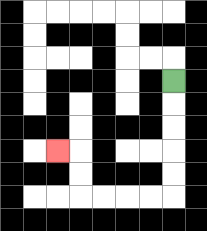{'start': '[7, 3]', 'end': '[2, 6]', 'path_directions': 'D,D,D,D,D,L,L,L,L,U,U,L', 'path_coordinates': '[[7, 3], [7, 4], [7, 5], [7, 6], [7, 7], [7, 8], [6, 8], [5, 8], [4, 8], [3, 8], [3, 7], [3, 6], [2, 6]]'}